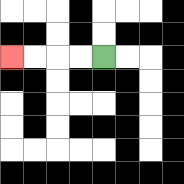{'start': '[4, 2]', 'end': '[0, 2]', 'path_directions': 'L,L,L,L', 'path_coordinates': '[[4, 2], [3, 2], [2, 2], [1, 2], [0, 2]]'}